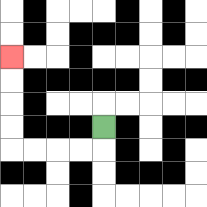{'start': '[4, 5]', 'end': '[0, 2]', 'path_directions': 'D,L,L,L,L,U,U,U,U', 'path_coordinates': '[[4, 5], [4, 6], [3, 6], [2, 6], [1, 6], [0, 6], [0, 5], [0, 4], [0, 3], [0, 2]]'}